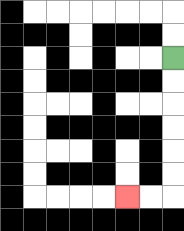{'start': '[7, 2]', 'end': '[5, 8]', 'path_directions': 'D,D,D,D,D,D,L,L', 'path_coordinates': '[[7, 2], [7, 3], [7, 4], [7, 5], [7, 6], [7, 7], [7, 8], [6, 8], [5, 8]]'}